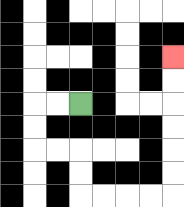{'start': '[3, 4]', 'end': '[7, 2]', 'path_directions': 'L,L,D,D,R,R,D,D,R,R,R,R,U,U,U,U,U,U', 'path_coordinates': '[[3, 4], [2, 4], [1, 4], [1, 5], [1, 6], [2, 6], [3, 6], [3, 7], [3, 8], [4, 8], [5, 8], [6, 8], [7, 8], [7, 7], [7, 6], [7, 5], [7, 4], [7, 3], [7, 2]]'}